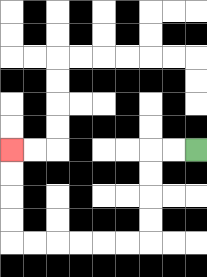{'start': '[8, 6]', 'end': '[0, 6]', 'path_directions': 'L,L,D,D,D,D,L,L,L,L,L,L,U,U,U,U', 'path_coordinates': '[[8, 6], [7, 6], [6, 6], [6, 7], [6, 8], [6, 9], [6, 10], [5, 10], [4, 10], [3, 10], [2, 10], [1, 10], [0, 10], [0, 9], [0, 8], [0, 7], [0, 6]]'}